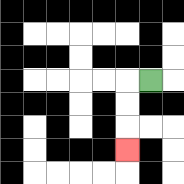{'start': '[6, 3]', 'end': '[5, 6]', 'path_directions': 'L,D,D,D', 'path_coordinates': '[[6, 3], [5, 3], [5, 4], [5, 5], [5, 6]]'}